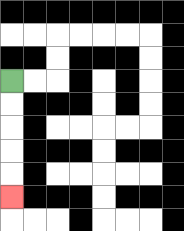{'start': '[0, 3]', 'end': '[0, 8]', 'path_directions': 'D,D,D,D,D', 'path_coordinates': '[[0, 3], [0, 4], [0, 5], [0, 6], [0, 7], [0, 8]]'}